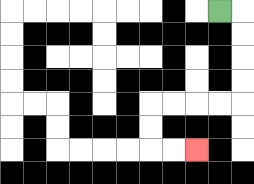{'start': '[9, 0]', 'end': '[8, 6]', 'path_directions': 'R,D,D,D,D,L,L,L,L,D,D,R,R', 'path_coordinates': '[[9, 0], [10, 0], [10, 1], [10, 2], [10, 3], [10, 4], [9, 4], [8, 4], [7, 4], [6, 4], [6, 5], [6, 6], [7, 6], [8, 6]]'}